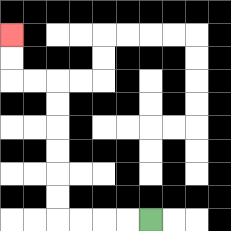{'start': '[6, 9]', 'end': '[0, 1]', 'path_directions': 'L,L,L,L,U,U,U,U,U,U,L,L,U,U', 'path_coordinates': '[[6, 9], [5, 9], [4, 9], [3, 9], [2, 9], [2, 8], [2, 7], [2, 6], [2, 5], [2, 4], [2, 3], [1, 3], [0, 3], [0, 2], [0, 1]]'}